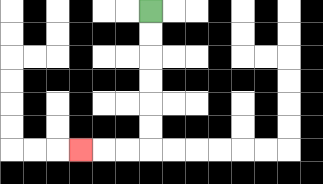{'start': '[6, 0]', 'end': '[3, 6]', 'path_directions': 'D,D,D,D,D,D,L,L,L', 'path_coordinates': '[[6, 0], [6, 1], [6, 2], [6, 3], [6, 4], [6, 5], [6, 6], [5, 6], [4, 6], [3, 6]]'}